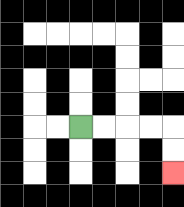{'start': '[3, 5]', 'end': '[7, 7]', 'path_directions': 'R,R,R,R,D,D', 'path_coordinates': '[[3, 5], [4, 5], [5, 5], [6, 5], [7, 5], [7, 6], [7, 7]]'}